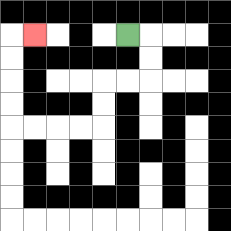{'start': '[5, 1]', 'end': '[1, 1]', 'path_directions': 'R,D,D,L,L,D,D,L,L,L,L,U,U,U,U,R', 'path_coordinates': '[[5, 1], [6, 1], [6, 2], [6, 3], [5, 3], [4, 3], [4, 4], [4, 5], [3, 5], [2, 5], [1, 5], [0, 5], [0, 4], [0, 3], [0, 2], [0, 1], [1, 1]]'}